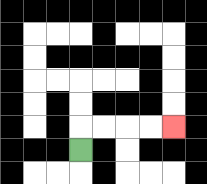{'start': '[3, 6]', 'end': '[7, 5]', 'path_directions': 'U,R,R,R,R', 'path_coordinates': '[[3, 6], [3, 5], [4, 5], [5, 5], [6, 5], [7, 5]]'}